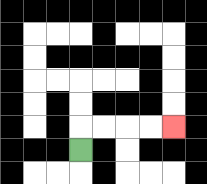{'start': '[3, 6]', 'end': '[7, 5]', 'path_directions': 'U,R,R,R,R', 'path_coordinates': '[[3, 6], [3, 5], [4, 5], [5, 5], [6, 5], [7, 5]]'}